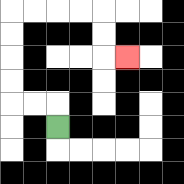{'start': '[2, 5]', 'end': '[5, 2]', 'path_directions': 'U,L,L,U,U,U,U,R,R,R,R,D,D,R', 'path_coordinates': '[[2, 5], [2, 4], [1, 4], [0, 4], [0, 3], [0, 2], [0, 1], [0, 0], [1, 0], [2, 0], [3, 0], [4, 0], [4, 1], [4, 2], [5, 2]]'}